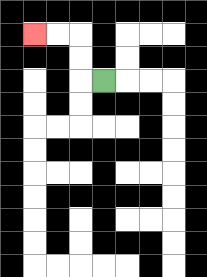{'start': '[4, 3]', 'end': '[1, 1]', 'path_directions': 'L,U,U,L,L', 'path_coordinates': '[[4, 3], [3, 3], [3, 2], [3, 1], [2, 1], [1, 1]]'}